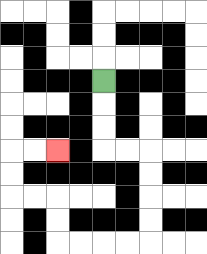{'start': '[4, 3]', 'end': '[2, 6]', 'path_directions': 'D,D,D,R,R,D,D,D,D,L,L,L,L,U,U,L,L,U,U,R,R', 'path_coordinates': '[[4, 3], [4, 4], [4, 5], [4, 6], [5, 6], [6, 6], [6, 7], [6, 8], [6, 9], [6, 10], [5, 10], [4, 10], [3, 10], [2, 10], [2, 9], [2, 8], [1, 8], [0, 8], [0, 7], [0, 6], [1, 6], [2, 6]]'}